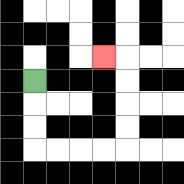{'start': '[1, 3]', 'end': '[4, 2]', 'path_directions': 'D,D,D,R,R,R,R,U,U,U,U,L', 'path_coordinates': '[[1, 3], [1, 4], [1, 5], [1, 6], [2, 6], [3, 6], [4, 6], [5, 6], [5, 5], [5, 4], [5, 3], [5, 2], [4, 2]]'}